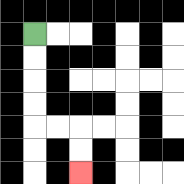{'start': '[1, 1]', 'end': '[3, 7]', 'path_directions': 'D,D,D,D,R,R,D,D', 'path_coordinates': '[[1, 1], [1, 2], [1, 3], [1, 4], [1, 5], [2, 5], [3, 5], [3, 6], [3, 7]]'}